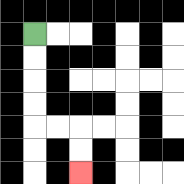{'start': '[1, 1]', 'end': '[3, 7]', 'path_directions': 'D,D,D,D,R,R,D,D', 'path_coordinates': '[[1, 1], [1, 2], [1, 3], [1, 4], [1, 5], [2, 5], [3, 5], [3, 6], [3, 7]]'}